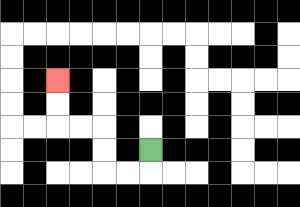{'start': '[6, 6]', 'end': '[2, 3]', 'path_directions': 'D,L,L,U,U,L,L,U,U', 'path_coordinates': '[[6, 6], [6, 7], [5, 7], [4, 7], [4, 6], [4, 5], [3, 5], [2, 5], [2, 4], [2, 3]]'}